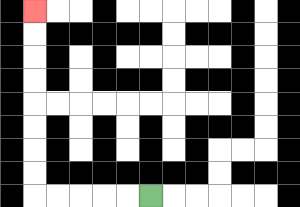{'start': '[6, 8]', 'end': '[1, 0]', 'path_directions': 'L,L,L,L,L,U,U,U,U,U,U,U,U', 'path_coordinates': '[[6, 8], [5, 8], [4, 8], [3, 8], [2, 8], [1, 8], [1, 7], [1, 6], [1, 5], [1, 4], [1, 3], [1, 2], [1, 1], [1, 0]]'}